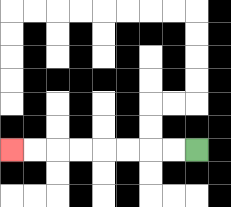{'start': '[8, 6]', 'end': '[0, 6]', 'path_directions': 'L,L,L,L,L,L,L,L', 'path_coordinates': '[[8, 6], [7, 6], [6, 6], [5, 6], [4, 6], [3, 6], [2, 6], [1, 6], [0, 6]]'}